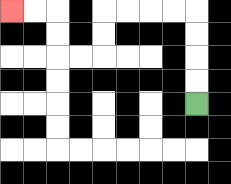{'start': '[8, 4]', 'end': '[0, 0]', 'path_directions': 'U,U,U,U,L,L,L,L,D,D,L,L,U,U,L,L', 'path_coordinates': '[[8, 4], [8, 3], [8, 2], [8, 1], [8, 0], [7, 0], [6, 0], [5, 0], [4, 0], [4, 1], [4, 2], [3, 2], [2, 2], [2, 1], [2, 0], [1, 0], [0, 0]]'}